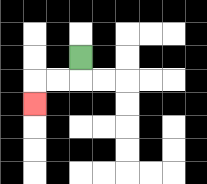{'start': '[3, 2]', 'end': '[1, 4]', 'path_directions': 'D,L,L,D', 'path_coordinates': '[[3, 2], [3, 3], [2, 3], [1, 3], [1, 4]]'}